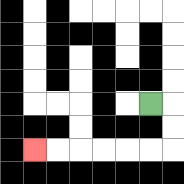{'start': '[6, 4]', 'end': '[1, 6]', 'path_directions': 'R,D,D,L,L,L,L,L,L', 'path_coordinates': '[[6, 4], [7, 4], [7, 5], [7, 6], [6, 6], [5, 6], [4, 6], [3, 6], [2, 6], [1, 6]]'}